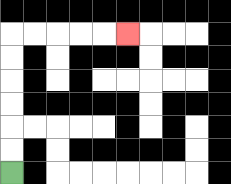{'start': '[0, 7]', 'end': '[5, 1]', 'path_directions': 'U,U,U,U,U,U,R,R,R,R,R', 'path_coordinates': '[[0, 7], [0, 6], [0, 5], [0, 4], [0, 3], [0, 2], [0, 1], [1, 1], [2, 1], [3, 1], [4, 1], [5, 1]]'}